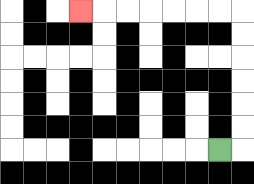{'start': '[9, 6]', 'end': '[3, 0]', 'path_directions': 'R,U,U,U,U,U,U,L,L,L,L,L,L,L', 'path_coordinates': '[[9, 6], [10, 6], [10, 5], [10, 4], [10, 3], [10, 2], [10, 1], [10, 0], [9, 0], [8, 0], [7, 0], [6, 0], [5, 0], [4, 0], [3, 0]]'}